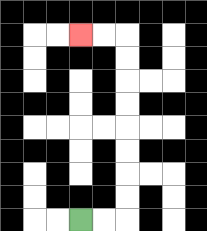{'start': '[3, 9]', 'end': '[3, 1]', 'path_directions': 'R,R,U,U,U,U,U,U,U,U,L,L', 'path_coordinates': '[[3, 9], [4, 9], [5, 9], [5, 8], [5, 7], [5, 6], [5, 5], [5, 4], [5, 3], [5, 2], [5, 1], [4, 1], [3, 1]]'}